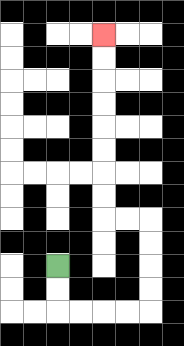{'start': '[2, 11]', 'end': '[4, 1]', 'path_directions': 'D,D,R,R,R,R,U,U,U,U,L,L,U,U,U,U,U,U,U,U', 'path_coordinates': '[[2, 11], [2, 12], [2, 13], [3, 13], [4, 13], [5, 13], [6, 13], [6, 12], [6, 11], [6, 10], [6, 9], [5, 9], [4, 9], [4, 8], [4, 7], [4, 6], [4, 5], [4, 4], [4, 3], [4, 2], [4, 1]]'}